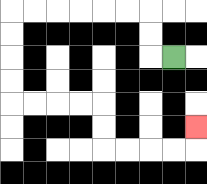{'start': '[7, 2]', 'end': '[8, 5]', 'path_directions': 'L,U,U,L,L,L,L,L,L,D,D,D,D,R,R,R,R,D,D,R,R,R,R,U', 'path_coordinates': '[[7, 2], [6, 2], [6, 1], [6, 0], [5, 0], [4, 0], [3, 0], [2, 0], [1, 0], [0, 0], [0, 1], [0, 2], [0, 3], [0, 4], [1, 4], [2, 4], [3, 4], [4, 4], [4, 5], [4, 6], [5, 6], [6, 6], [7, 6], [8, 6], [8, 5]]'}